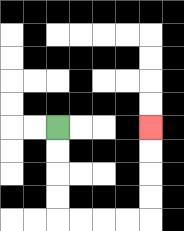{'start': '[2, 5]', 'end': '[6, 5]', 'path_directions': 'D,D,D,D,R,R,R,R,U,U,U,U', 'path_coordinates': '[[2, 5], [2, 6], [2, 7], [2, 8], [2, 9], [3, 9], [4, 9], [5, 9], [6, 9], [6, 8], [6, 7], [6, 6], [6, 5]]'}